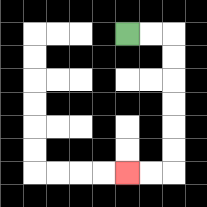{'start': '[5, 1]', 'end': '[5, 7]', 'path_directions': 'R,R,D,D,D,D,D,D,L,L', 'path_coordinates': '[[5, 1], [6, 1], [7, 1], [7, 2], [7, 3], [7, 4], [7, 5], [7, 6], [7, 7], [6, 7], [5, 7]]'}